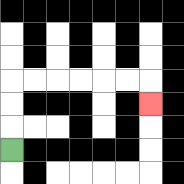{'start': '[0, 6]', 'end': '[6, 4]', 'path_directions': 'U,U,U,R,R,R,R,R,R,D', 'path_coordinates': '[[0, 6], [0, 5], [0, 4], [0, 3], [1, 3], [2, 3], [3, 3], [4, 3], [5, 3], [6, 3], [6, 4]]'}